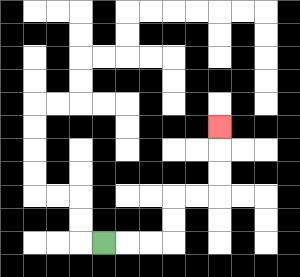{'start': '[4, 10]', 'end': '[9, 5]', 'path_directions': 'R,R,R,U,U,R,R,U,U,U', 'path_coordinates': '[[4, 10], [5, 10], [6, 10], [7, 10], [7, 9], [7, 8], [8, 8], [9, 8], [9, 7], [9, 6], [9, 5]]'}